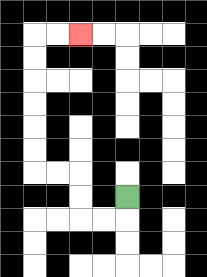{'start': '[5, 8]', 'end': '[3, 1]', 'path_directions': 'D,L,L,U,U,L,L,U,U,U,U,U,U,R,R', 'path_coordinates': '[[5, 8], [5, 9], [4, 9], [3, 9], [3, 8], [3, 7], [2, 7], [1, 7], [1, 6], [1, 5], [1, 4], [1, 3], [1, 2], [1, 1], [2, 1], [3, 1]]'}